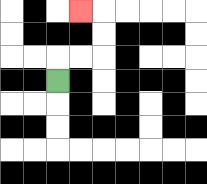{'start': '[2, 3]', 'end': '[3, 0]', 'path_directions': 'U,R,R,U,U,L', 'path_coordinates': '[[2, 3], [2, 2], [3, 2], [4, 2], [4, 1], [4, 0], [3, 0]]'}